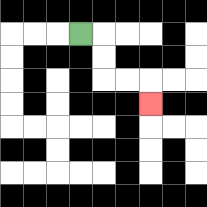{'start': '[3, 1]', 'end': '[6, 4]', 'path_directions': 'R,D,D,R,R,D', 'path_coordinates': '[[3, 1], [4, 1], [4, 2], [4, 3], [5, 3], [6, 3], [6, 4]]'}